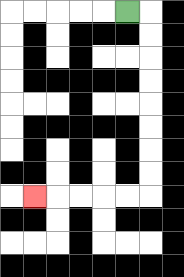{'start': '[5, 0]', 'end': '[1, 8]', 'path_directions': 'R,D,D,D,D,D,D,D,D,L,L,L,L,L', 'path_coordinates': '[[5, 0], [6, 0], [6, 1], [6, 2], [6, 3], [6, 4], [6, 5], [6, 6], [6, 7], [6, 8], [5, 8], [4, 8], [3, 8], [2, 8], [1, 8]]'}